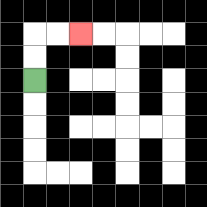{'start': '[1, 3]', 'end': '[3, 1]', 'path_directions': 'U,U,R,R', 'path_coordinates': '[[1, 3], [1, 2], [1, 1], [2, 1], [3, 1]]'}